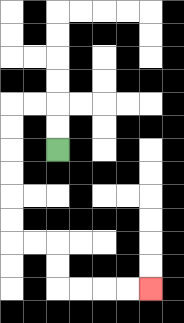{'start': '[2, 6]', 'end': '[6, 12]', 'path_directions': 'U,U,L,L,D,D,D,D,D,D,R,R,D,D,R,R,R,R', 'path_coordinates': '[[2, 6], [2, 5], [2, 4], [1, 4], [0, 4], [0, 5], [0, 6], [0, 7], [0, 8], [0, 9], [0, 10], [1, 10], [2, 10], [2, 11], [2, 12], [3, 12], [4, 12], [5, 12], [6, 12]]'}